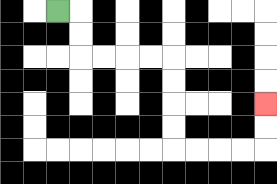{'start': '[2, 0]', 'end': '[11, 4]', 'path_directions': 'R,D,D,R,R,R,R,D,D,D,D,R,R,R,R,U,U', 'path_coordinates': '[[2, 0], [3, 0], [3, 1], [3, 2], [4, 2], [5, 2], [6, 2], [7, 2], [7, 3], [7, 4], [7, 5], [7, 6], [8, 6], [9, 6], [10, 6], [11, 6], [11, 5], [11, 4]]'}